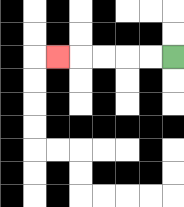{'start': '[7, 2]', 'end': '[2, 2]', 'path_directions': 'L,L,L,L,L', 'path_coordinates': '[[7, 2], [6, 2], [5, 2], [4, 2], [3, 2], [2, 2]]'}